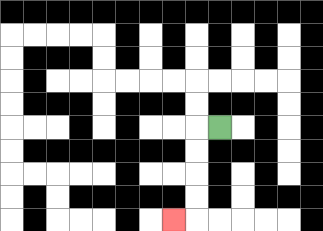{'start': '[9, 5]', 'end': '[7, 9]', 'path_directions': 'L,D,D,D,D,L', 'path_coordinates': '[[9, 5], [8, 5], [8, 6], [8, 7], [8, 8], [8, 9], [7, 9]]'}